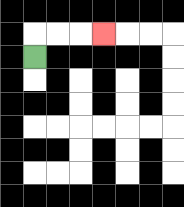{'start': '[1, 2]', 'end': '[4, 1]', 'path_directions': 'U,R,R,R', 'path_coordinates': '[[1, 2], [1, 1], [2, 1], [3, 1], [4, 1]]'}